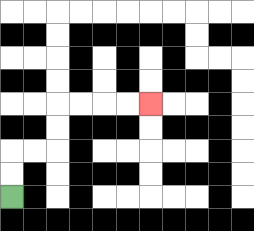{'start': '[0, 8]', 'end': '[6, 4]', 'path_directions': 'U,U,R,R,U,U,R,R,R,R', 'path_coordinates': '[[0, 8], [0, 7], [0, 6], [1, 6], [2, 6], [2, 5], [2, 4], [3, 4], [4, 4], [5, 4], [6, 4]]'}